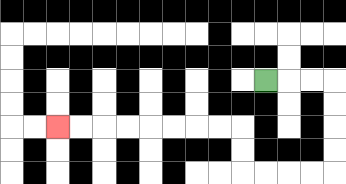{'start': '[11, 3]', 'end': '[2, 5]', 'path_directions': 'R,R,R,D,D,D,D,L,L,L,L,U,U,L,L,L,L,L,L,L,L', 'path_coordinates': '[[11, 3], [12, 3], [13, 3], [14, 3], [14, 4], [14, 5], [14, 6], [14, 7], [13, 7], [12, 7], [11, 7], [10, 7], [10, 6], [10, 5], [9, 5], [8, 5], [7, 5], [6, 5], [5, 5], [4, 5], [3, 5], [2, 5]]'}